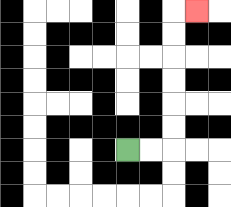{'start': '[5, 6]', 'end': '[8, 0]', 'path_directions': 'R,R,U,U,U,U,U,U,R', 'path_coordinates': '[[5, 6], [6, 6], [7, 6], [7, 5], [7, 4], [7, 3], [7, 2], [7, 1], [7, 0], [8, 0]]'}